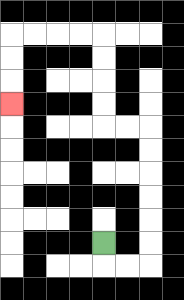{'start': '[4, 10]', 'end': '[0, 4]', 'path_directions': 'D,R,R,U,U,U,U,U,U,L,L,U,U,U,U,L,L,L,L,D,D,D', 'path_coordinates': '[[4, 10], [4, 11], [5, 11], [6, 11], [6, 10], [6, 9], [6, 8], [6, 7], [6, 6], [6, 5], [5, 5], [4, 5], [4, 4], [4, 3], [4, 2], [4, 1], [3, 1], [2, 1], [1, 1], [0, 1], [0, 2], [0, 3], [0, 4]]'}